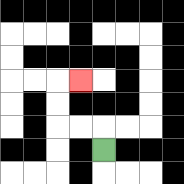{'start': '[4, 6]', 'end': '[3, 3]', 'path_directions': 'U,L,L,U,U,R', 'path_coordinates': '[[4, 6], [4, 5], [3, 5], [2, 5], [2, 4], [2, 3], [3, 3]]'}